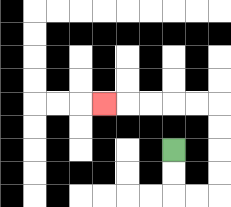{'start': '[7, 6]', 'end': '[4, 4]', 'path_directions': 'D,D,R,R,U,U,U,U,L,L,L,L,L', 'path_coordinates': '[[7, 6], [7, 7], [7, 8], [8, 8], [9, 8], [9, 7], [9, 6], [9, 5], [9, 4], [8, 4], [7, 4], [6, 4], [5, 4], [4, 4]]'}